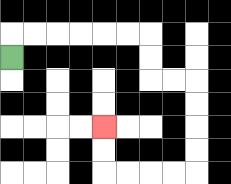{'start': '[0, 2]', 'end': '[4, 5]', 'path_directions': 'U,R,R,R,R,R,R,D,D,R,R,D,D,D,D,L,L,L,L,U,U', 'path_coordinates': '[[0, 2], [0, 1], [1, 1], [2, 1], [3, 1], [4, 1], [5, 1], [6, 1], [6, 2], [6, 3], [7, 3], [8, 3], [8, 4], [8, 5], [8, 6], [8, 7], [7, 7], [6, 7], [5, 7], [4, 7], [4, 6], [4, 5]]'}